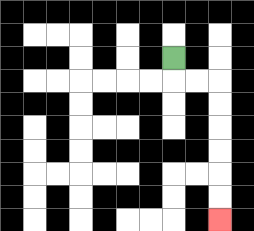{'start': '[7, 2]', 'end': '[9, 9]', 'path_directions': 'D,R,R,D,D,D,D,D,D', 'path_coordinates': '[[7, 2], [7, 3], [8, 3], [9, 3], [9, 4], [9, 5], [9, 6], [9, 7], [9, 8], [9, 9]]'}